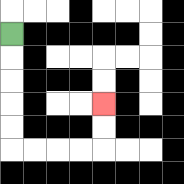{'start': '[0, 1]', 'end': '[4, 4]', 'path_directions': 'D,D,D,D,D,R,R,R,R,U,U', 'path_coordinates': '[[0, 1], [0, 2], [0, 3], [0, 4], [0, 5], [0, 6], [1, 6], [2, 6], [3, 6], [4, 6], [4, 5], [4, 4]]'}